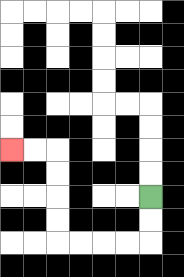{'start': '[6, 8]', 'end': '[0, 6]', 'path_directions': 'D,D,L,L,L,L,U,U,U,U,L,L', 'path_coordinates': '[[6, 8], [6, 9], [6, 10], [5, 10], [4, 10], [3, 10], [2, 10], [2, 9], [2, 8], [2, 7], [2, 6], [1, 6], [0, 6]]'}